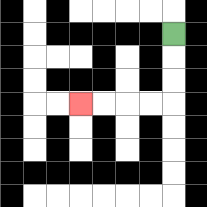{'start': '[7, 1]', 'end': '[3, 4]', 'path_directions': 'D,D,D,L,L,L,L', 'path_coordinates': '[[7, 1], [7, 2], [7, 3], [7, 4], [6, 4], [5, 4], [4, 4], [3, 4]]'}